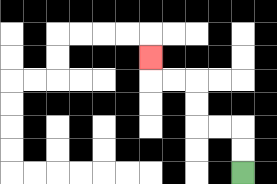{'start': '[10, 7]', 'end': '[6, 2]', 'path_directions': 'U,U,L,L,U,U,L,L,U', 'path_coordinates': '[[10, 7], [10, 6], [10, 5], [9, 5], [8, 5], [8, 4], [8, 3], [7, 3], [6, 3], [6, 2]]'}